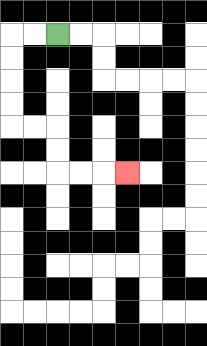{'start': '[2, 1]', 'end': '[5, 7]', 'path_directions': 'L,L,D,D,D,D,R,R,D,D,R,R,R', 'path_coordinates': '[[2, 1], [1, 1], [0, 1], [0, 2], [0, 3], [0, 4], [0, 5], [1, 5], [2, 5], [2, 6], [2, 7], [3, 7], [4, 7], [5, 7]]'}